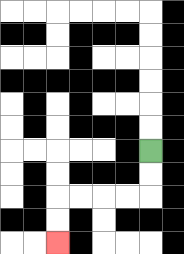{'start': '[6, 6]', 'end': '[2, 10]', 'path_directions': 'D,D,L,L,L,L,D,D', 'path_coordinates': '[[6, 6], [6, 7], [6, 8], [5, 8], [4, 8], [3, 8], [2, 8], [2, 9], [2, 10]]'}